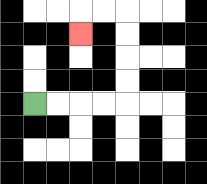{'start': '[1, 4]', 'end': '[3, 1]', 'path_directions': 'R,R,R,R,U,U,U,U,L,L,D', 'path_coordinates': '[[1, 4], [2, 4], [3, 4], [4, 4], [5, 4], [5, 3], [5, 2], [5, 1], [5, 0], [4, 0], [3, 0], [3, 1]]'}